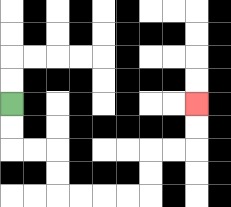{'start': '[0, 4]', 'end': '[8, 4]', 'path_directions': 'D,D,R,R,D,D,R,R,R,R,U,U,R,R,U,U', 'path_coordinates': '[[0, 4], [0, 5], [0, 6], [1, 6], [2, 6], [2, 7], [2, 8], [3, 8], [4, 8], [5, 8], [6, 8], [6, 7], [6, 6], [7, 6], [8, 6], [8, 5], [8, 4]]'}